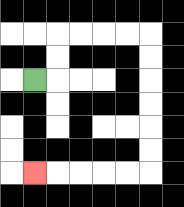{'start': '[1, 3]', 'end': '[1, 7]', 'path_directions': 'R,U,U,R,R,R,R,D,D,D,D,D,D,L,L,L,L,L', 'path_coordinates': '[[1, 3], [2, 3], [2, 2], [2, 1], [3, 1], [4, 1], [5, 1], [6, 1], [6, 2], [6, 3], [6, 4], [6, 5], [6, 6], [6, 7], [5, 7], [4, 7], [3, 7], [2, 7], [1, 7]]'}